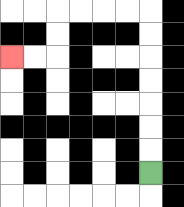{'start': '[6, 7]', 'end': '[0, 2]', 'path_directions': 'U,U,U,U,U,U,U,L,L,L,L,D,D,L,L', 'path_coordinates': '[[6, 7], [6, 6], [6, 5], [6, 4], [6, 3], [6, 2], [6, 1], [6, 0], [5, 0], [4, 0], [3, 0], [2, 0], [2, 1], [2, 2], [1, 2], [0, 2]]'}